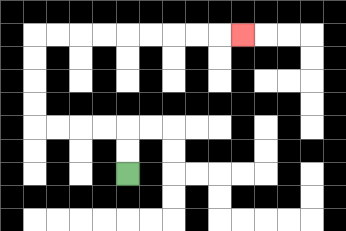{'start': '[5, 7]', 'end': '[10, 1]', 'path_directions': 'U,U,L,L,L,L,U,U,U,U,R,R,R,R,R,R,R,R,R', 'path_coordinates': '[[5, 7], [5, 6], [5, 5], [4, 5], [3, 5], [2, 5], [1, 5], [1, 4], [1, 3], [1, 2], [1, 1], [2, 1], [3, 1], [4, 1], [5, 1], [6, 1], [7, 1], [8, 1], [9, 1], [10, 1]]'}